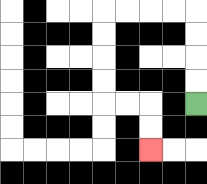{'start': '[8, 4]', 'end': '[6, 6]', 'path_directions': 'U,U,U,U,L,L,L,L,D,D,D,D,R,R,D,D', 'path_coordinates': '[[8, 4], [8, 3], [8, 2], [8, 1], [8, 0], [7, 0], [6, 0], [5, 0], [4, 0], [4, 1], [4, 2], [4, 3], [4, 4], [5, 4], [6, 4], [6, 5], [6, 6]]'}